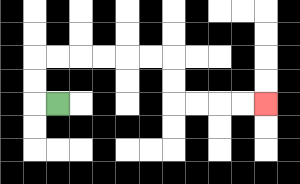{'start': '[2, 4]', 'end': '[11, 4]', 'path_directions': 'L,U,U,R,R,R,R,R,R,D,D,R,R,R,R', 'path_coordinates': '[[2, 4], [1, 4], [1, 3], [1, 2], [2, 2], [3, 2], [4, 2], [5, 2], [6, 2], [7, 2], [7, 3], [7, 4], [8, 4], [9, 4], [10, 4], [11, 4]]'}